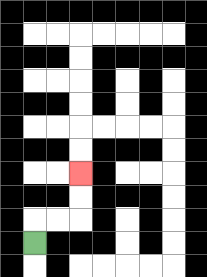{'start': '[1, 10]', 'end': '[3, 7]', 'path_directions': 'U,R,R,U,U', 'path_coordinates': '[[1, 10], [1, 9], [2, 9], [3, 9], [3, 8], [3, 7]]'}